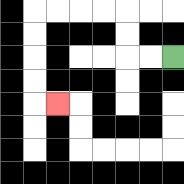{'start': '[7, 2]', 'end': '[2, 4]', 'path_directions': 'L,L,U,U,L,L,L,L,D,D,D,D,R', 'path_coordinates': '[[7, 2], [6, 2], [5, 2], [5, 1], [5, 0], [4, 0], [3, 0], [2, 0], [1, 0], [1, 1], [1, 2], [1, 3], [1, 4], [2, 4]]'}